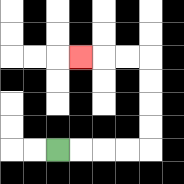{'start': '[2, 6]', 'end': '[3, 2]', 'path_directions': 'R,R,R,R,U,U,U,U,L,L,L', 'path_coordinates': '[[2, 6], [3, 6], [4, 6], [5, 6], [6, 6], [6, 5], [6, 4], [6, 3], [6, 2], [5, 2], [4, 2], [3, 2]]'}